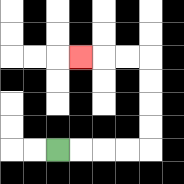{'start': '[2, 6]', 'end': '[3, 2]', 'path_directions': 'R,R,R,R,U,U,U,U,L,L,L', 'path_coordinates': '[[2, 6], [3, 6], [4, 6], [5, 6], [6, 6], [6, 5], [6, 4], [6, 3], [6, 2], [5, 2], [4, 2], [3, 2]]'}